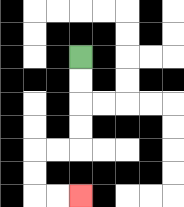{'start': '[3, 2]', 'end': '[3, 8]', 'path_directions': 'D,D,D,D,L,L,D,D,R,R', 'path_coordinates': '[[3, 2], [3, 3], [3, 4], [3, 5], [3, 6], [2, 6], [1, 6], [1, 7], [1, 8], [2, 8], [3, 8]]'}